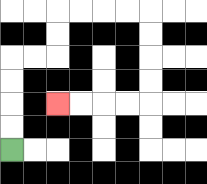{'start': '[0, 6]', 'end': '[2, 4]', 'path_directions': 'U,U,U,U,R,R,U,U,R,R,R,R,D,D,D,D,L,L,L,L', 'path_coordinates': '[[0, 6], [0, 5], [0, 4], [0, 3], [0, 2], [1, 2], [2, 2], [2, 1], [2, 0], [3, 0], [4, 0], [5, 0], [6, 0], [6, 1], [6, 2], [6, 3], [6, 4], [5, 4], [4, 4], [3, 4], [2, 4]]'}